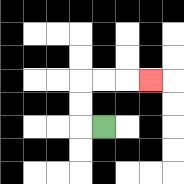{'start': '[4, 5]', 'end': '[6, 3]', 'path_directions': 'L,U,U,R,R,R', 'path_coordinates': '[[4, 5], [3, 5], [3, 4], [3, 3], [4, 3], [5, 3], [6, 3]]'}